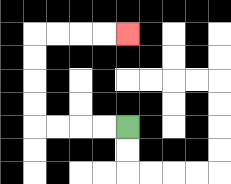{'start': '[5, 5]', 'end': '[5, 1]', 'path_directions': 'L,L,L,L,U,U,U,U,R,R,R,R', 'path_coordinates': '[[5, 5], [4, 5], [3, 5], [2, 5], [1, 5], [1, 4], [1, 3], [1, 2], [1, 1], [2, 1], [3, 1], [4, 1], [5, 1]]'}